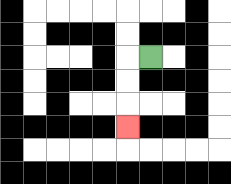{'start': '[6, 2]', 'end': '[5, 5]', 'path_directions': 'L,D,D,D', 'path_coordinates': '[[6, 2], [5, 2], [5, 3], [5, 4], [5, 5]]'}